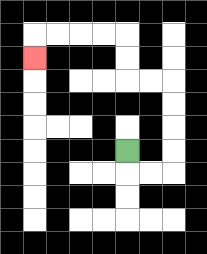{'start': '[5, 6]', 'end': '[1, 2]', 'path_directions': 'D,R,R,U,U,U,U,L,L,U,U,L,L,L,L,D', 'path_coordinates': '[[5, 6], [5, 7], [6, 7], [7, 7], [7, 6], [7, 5], [7, 4], [7, 3], [6, 3], [5, 3], [5, 2], [5, 1], [4, 1], [3, 1], [2, 1], [1, 1], [1, 2]]'}